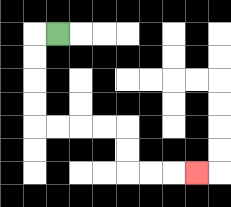{'start': '[2, 1]', 'end': '[8, 7]', 'path_directions': 'L,D,D,D,D,R,R,R,R,D,D,R,R,R', 'path_coordinates': '[[2, 1], [1, 1], [1, 2], [1, 3], [1, 4], [1, 5], [2, 5], [3, 5], [4, 5], [5, 5], [5, 6], [5, 7], [6, 7], [7, 7], [8, 7]]'}